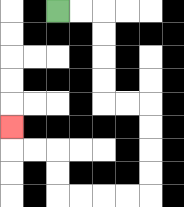{'start': '[2, 0]', 'end': '[0, 5]', 'path_directions': 'R,R,D,D,D,D,R,R,D,D,D,D,L,L,L,L,U,U,L,L,U', 'path_coordinates': '[[2, 0], [3, 0], [4, 0], [4, 1], [4, 2], [4, 3], [4, 4], [5, 4], [6, 4], [6, 5], [6, 6], [6, 7], [6, 8], [5, 8], [4, 8], [3, 8], [2, 8], [2, 7], [2, 6], [1, 6], [0, 6], [0, 5]]'}